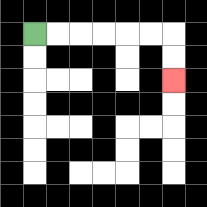{'start': '[1, 1]', 'end': '[7, 3]', 'path_directions': 'R,R,R,R,R,R,D,D', 'path_coordinates': '[[1, 1], [2, 1], [3, 1], [4, 1], [5, 1], [6, 1], [7, 1], [7, 2], [7, 3]]'}